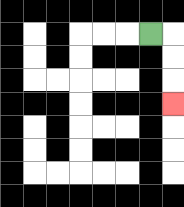{'start': '[6, 1]', 'end': '[7, 4]', 'path_directions': 'R,D,D,D', 'path_coordinates': '[[6, 1], [7, 1], [7, 2], [7, 3], [7, 4]]'}